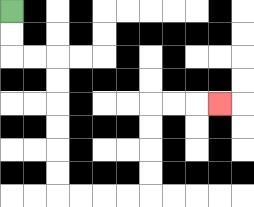{'start': '[0, 0]', 'end': '[9, 4]', 'path_directions': 'D,D,R,R,D,D,D,D,D,D,R,R,R,R,U,U,U,U,R,R,R', 'path_coordinates': '[[0, 0], [0, 1], [0, 2], [1, 2], [2, 2], [2, 3], [2, 4], [2, 5], [2, 6], [2, 7], [2, 8], [3, 8], [4, 8], [5, 8], [6, 8], [6, 7], [6, 6], [6, 5], [6, 4], [7, 4], [8, 4], [9, 4]]'}